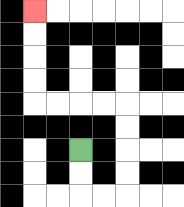{'start': '[3, 6]', 'end': '[1, 0]', 'path_directions': 'D,D,R,R,U,U,U,U,L,L,L,L,U,U,U,U', 'path_coordinates': '[[3, 6], [3, 7], [3, 8], [4, 8], [5, 8], [5, 7], [5, 6], [5, 5], [5, 4], [4, 4], [3, 4], [2, 4], [1, 4], [1, 3], [1, 2], [1, 1], [1, 0]]'}